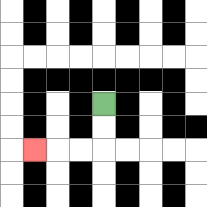{'start': '[4, 4]', 'end': '[1, 6]', 'path_directions': 'D,D,L,L,L', 'path_coordinates': '[[4, 4], [4, 5], [4, 6], [3, 6], [2, 6], [1, 6]]'}